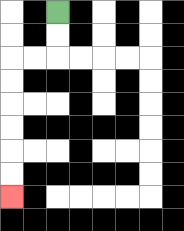{'start': '[2, 0]', 'end': '[0, 8]', 'path_directions': 'D,D,L,L,D,D,D,D,D,D', 'path_coordinates': '[[2, 0], [2, 1], [2, 2], [1, 2], [0, 2], [0, 3], [0, 4], [0, 5], [0, 6], [0, 7], [0, 8]]'}